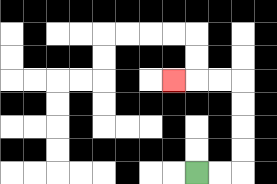{'start': '[8, 7]', 'end': '[7, 3]', 'path_directions': 'R,R,U,U,U,U,L,L,L', 'path_coordinates': '[[8, 7], [9, 7], [10, 7], [10, 6], [10, 5], [10, 4], [10, 3], [9, 3], [8, 3], [7, 3]]'}